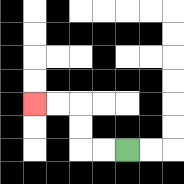{'start': '[5, 6]', 'end': '[1, 4]', 'path_directions': 'L,L,U,U,L,L', 'path_coordinates': '[[5, 6], [4, 6], [3, 6], [3, 5], [3, 4], [2, 4], [1, 4]]'}